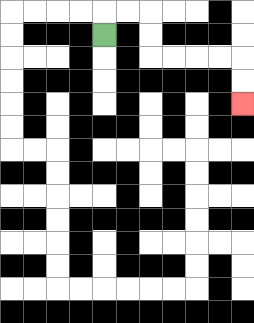{'start': '[4, 1]', 'end': '[10, 4]', 'path_directions': 'U,R,R,D,D,R,R,R,R,D,D', 'path_coordinates': '[[4, 1], [4, 0], [5, 0], [6, 0], [6, 1], [6, 2], [7, 2], [8, 2], [9, 2], [10, 2], [10, 3], [10, 4]]'}